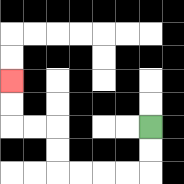{'start': '[6, 5]', 'end': '[0, 3]', 'path_directions': 'D,D,L,L,L,L,U,U,L,L,U,U', 'path_coordinates': '[[6, 5], [6, 6], [6, 7], [5, 7], [4, 7], [3, 7], [2, 7], [2, 6], [2, 5], [1, 5], [0, 5], [0, 4], [0, 3]]'}